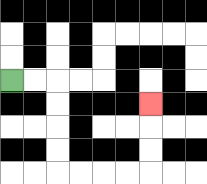{'start': '[0, 3]', 'end': '[6, 4]', 'path_directions': 'R,R,D,D,D,D,R,R,R,R,U,U,U', 'path_coordinates': '[[0, 3], [1, 3], [2, 3], [2, 4], [2, 5], [2, 6], [2, 7], [3, 7], [4, 7], [5, 7], [6, 7], [6, 6], [6, 5], [6, 4]]'}